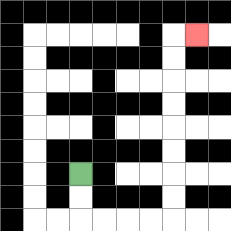{'start': '[3, 7]', 'end': '[8, 1]', 'path_directions': 'D,D,R,R,R,R,U,U,U,U,U,U,U,U,R', 'path_coordinates': '[[3, 7], [3, 8], [3, 9], [4, 9], [5, 9], [6, 9], [7, 9], [7, 8], [7, 7], [7, 6], [7, 5], [7, 4], [7, 3], [7, 2], [7, 1], [8, 1]]'}